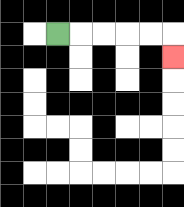{'start': '[2, 1]', 'end': '[7, 2]', 'path_directions': 'R,R,R,R,R,D', 'path_coordinates': '[[2, 1], [3, 1], [4, 1], [5, 1], [6, 1], [7, 1], [7, 2]]'}